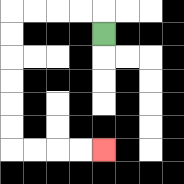{'start': '[4, 1]', 'end': '[4, 6]', 'path_directions': 'U,L,L,L,L,D,D,D,D,D,D,R,R,R,R', 'path_coordinates': '[[4, 1], [4, 0], [3, 0], [2, 0], [1, 0], [0, 0], [0, 1], [0, 2], [0, 3], [0, 4], [0, 5], [0, 6], [1, 6], [2, 6], [3, 6], [4, 6]]'}